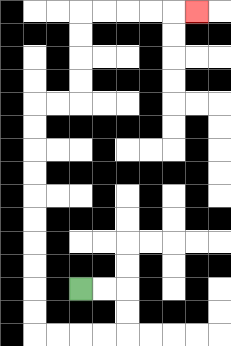{'start': '[3, 12]', 'end': '[8, 0]', 'path_directions': 'R,R,D,D,L,L,L,L,U,U,U,U,U,U,U,U,U,U,R,R,U,U,U,U,R,R,R,R,R', 'path_coordinates': '[[3, 12], [4, 12], [5, 12], [5, 13], [5, 14], [4, 14], [3, 14], [2, 14], [1, 14], [1, 13], [1, 12], [1, 11], [1, 10], [1, 9], [1, 8], [1, 7], [1, 6], [1, 5], [1, 4], [2, 4], [3, 4], [3, 3], [3, 2], [3, 1], [3, 0], [4, 0], [5, 0], [6, 0], [7, 0], [8, 0]]'}